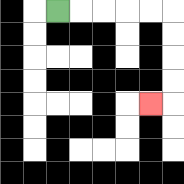{'start': '[2, 0]', 'end': '[6, 4]', 'path_directions': 'R,R,R,R,R,D,D,D,D,L', 'path_coordinates': '[[2, 0], [3, 0], [4, 0], [5, 0], [6, 0], [7, 0], [7, 1], [7, 2], [7, 3], [7, 4], [6, 4]]'}